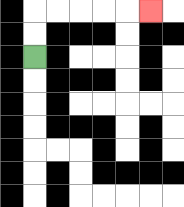{'start': '[1, 2]', 'end': '[6, 0]', 'path_directions': 'U,U,R,R,R,R,R', 'path_coordinates': '[[1, 2], [1, 1], [1, 0], [2, 0], [3, 0], [4, 0], [5, 0], [6, 0]]'}